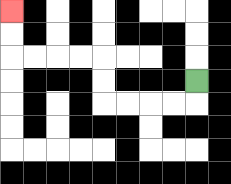{'start': '[8, 3]', 'end': '[0, 0]', 'path_directions': 'D,L,L,L,L,U,U,L,L,L,L,U,U', 'path_coordinates': '[[8, 3], [8, 4], [7, 4], [6, 4], [5, 4], [4, 4], [4, 3], [4, 2], [3, 2], [2, 2], [1, 2], [0, 2], [0, 1], [0, 0]]'}